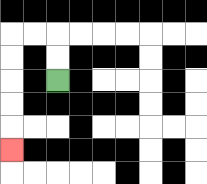{'start': '[2, 3]', 'end': '[0, 6]', 'path_directions': 'U,U,L,L,D,D,D,D,D', 'path_coordinates': '[[2, 3], [2, 2], [2, 1], [1, 1], [0, 1], [0, 2], [0, 3], [0, 4], [0, 5], [0, 6]]'}